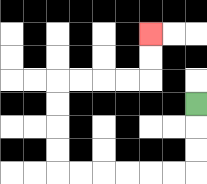{'start': '[8, 4]', 'end': '[6, 1]', 'path_directions': 'D,D,D,L,L,L,L,L,L,U,U,U,U,R,R,R,R,U,U', 'path_coordinates': '[[8, 4], [8, 5], [8, 6], [8, 7], [7, 7], [6, 7], [5, 7], [4, 7], [3, 7], [2, 7], [2, 6], [2, 5], [2, 4], [2, 3], [3, 3], [4, 3], [5, 3], [6, 3], [6, 2], [6, 1]]'}